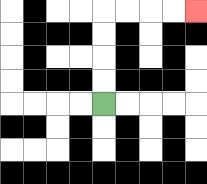{'start': '[4, 4]', 'end': '[8, 0]', 'path_directions': 'U,U,U,U,R,R,R,R', 'path_coordinates': '[[4, 4], [4, 3], [4, 2], [4, 1], [4, 0], [5, 0], [6, 0], [7, 0], [8, 0]]'}